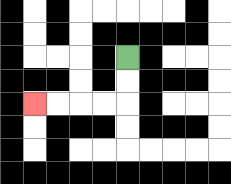{'start': '[5, 2]', 'end': '[1, 4]', 'path_directions': 'D,D,L,L,L,L', 'path_coordinates': '[[5, 2], [5, 3], [5, 4], [4, 4], [3, 4], [2, 4], [1, 4]]'}